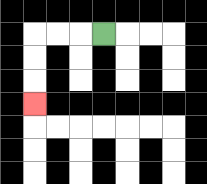{'start': '[4, 1]', 'end': '[1, 4]', 'path_directions': 'L,L,L,D,D,D', 'path_coordinates': '[[4, 1], [3, 1], [2, 1], [1, 1], [1, 2], [1, 3], [1, 4]]'}